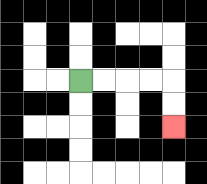{'start': '[3, 3]', 'end': '[7, 5]', 'path_directions': 'R,R,R,R,D,D', 'path_coordinates': '[[3, 3], [4, 3], [5, 3], [6, 3], [7, 3], [7, 4], [7, 5]]'}